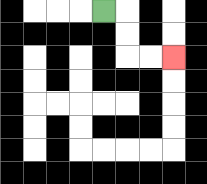{'start': '[4, 0]', 'end': '[7, 2]', 'path_directions': 'R,D,D,R,R', 'path_coordinates': '[[4, 0], [5, 0], [5, 1], [5, 2], [6, 2], [7, 2]]'}